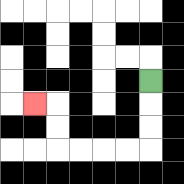{'start': '[6, 3]', 'end': '[1, 4]', 'path_directions': 'D,D,D,L,L,L,L,U,U,L', 'path_coordinates': '[[6, 3], [6, 4], [6, 5], [6, 6], [5, 6], [4, 6], [3, 6], [2, 6], [2, 5], [2, 4], [1, 4]]'}